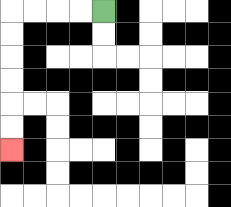{'start': '[4, 0]', 'end': '[0, 6]', 'path_directions': 'L,L,L,L,D,D,D,D,D,D', 'path_coordinates': '[[4, 0], [3, 0], [2, 0], [1, 0], [0, 0], [0, 1], [0, 2], [0, 3], [0, 4], [0, 5], [0, 6]]'}